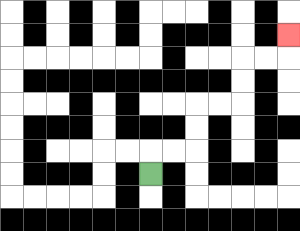{'start': '[6, 7]', 'end': '[12, 1]', 'path_directions': 'U,R,R,U,U,R,R,U,U,R,R,U', 'path_coordinates': '[[6, 7], [6, 6], [7, 6], [8, 6], [8, 5], [8, 4], [9, 4], [10, 4], [10, 3], [10, 2], [11, 2], [12, 2], [12, 1]]'}